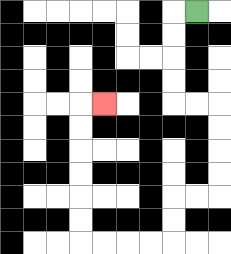{'start': '[8, 0]', 'end': '[4, 4]', 'path_directions': 'L,D,D,D,D,R,R,D,D,D,D,L,L,D,D,L,L,L,L,U,U,U,U,U,U,R', 'path_coordinates': '[[8, 0], [7, 0], [7, 1], [7, 2], [7, 3], [7, 4], [8, 4], [9, 4], [9, 5], [9, 6], [9, 7], [9, 8], [8, 8], [7, 8], [7, 9], [7, 10], [6, 10], [5, 10], [4, 10], [3, 10], [3, 9], [3, 8], [3, 7], [3, 6], [3, 5], [3, 4], [4, 4]]'}